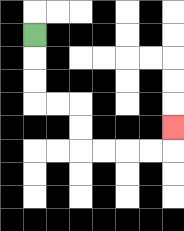{'start': '[1, 1]', 'end': '[7, 5]', 'path_directions': 'D,D,D,R,R,D,D,R,R,R,R,U', 'path_coordinates': '[[1, 1], [1, 2], [1, 3], [1, 4], [2, 4], [3, 4], [3, 5], [3, 6], [4, 6], [5, 6], [6, 6], [7, 6], [7, 5]]'}